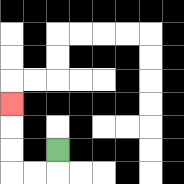{'start': '[2, 6]', 'end': '[0, 4]', 'path_directions': 'D,L,L,U,U,U', 'path_coordinates': '[[2, 6], [2, 7], [1, 7], [0, 7], [0, 6], [0, 5], [0, 4]]'}